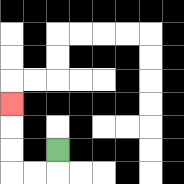{'start': '[2, 6]', 'end': '[0, 4]', 'path_directions': 'D,L,L,U,U,U', 'path_coordinates': '[[2, 6], [2, 7], [1, 7], [0, 7], [0, 6], [0, 5], [0, 4]]'}